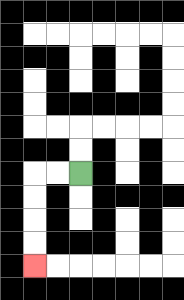{'start': '[3, 7]', 'end': '[1, 11]', 'path_directions': 'L,L,D,D,D,D', 'path_coordinates': '[[3, 7], [2, 7], [1, 7], [1, 8], [1, 9], [1, 10], [1, 11]]'}